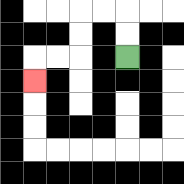{'start': '[5, 2]', 'end': '[1, 3]', 'path_directions': 'U,U,L,L,D,D,L,L,D', 'path_coordinates': '[[5, 2], [5, 1], [5, 0], [4, 0], [3, 0], [3, 1], [3, 2], [2, 2], [1, 2], [1, 3]]'}